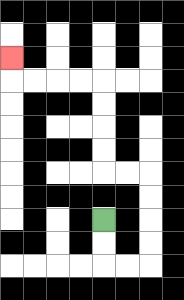{'start': '[4, 9]', 'end': '[0, 2]', 'path_directions': 'D,D,R,R,U,U,U,U,L,L,U,U,U,U,L,L,L,L,U', 'path_coordinates': '[[4, 9], [4, 10], [4, 11], [5, 11], [6, 11], [6, 10], [6, 9], [6, 8], [6, 7], [5, 7], [4, 7], [4, 6], [4, 5], [4, 4], [4, 3], [3, 3], [2, 3], [1, 3], [0, 3], [0, 2]]'}